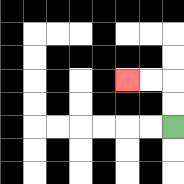{'start': '[7, 5]', 'end': '[5, 3]', 'path_directions': 'U,U,L,L', 'path_coordinates': '[[7, 5], [7, 4], [7, 3], [6, 3], [5, 3]]'}